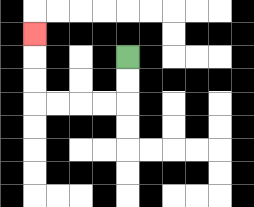{'start': '[5, 2]', 'end': '[1, 1]', 'path_directions': 'D,D,L,L,L,L,U,U,U', 'path_coordinates': '[[5, 2], [5, 3], [5, 4], [4, 4], [3, 4], [2, 4], [1, 4], [1, 3], [1, 2], [1, 1]]'}